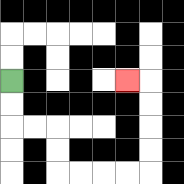{'start': '[0, 3]', 'end': '[5, 3]', 'path_directions': 'D,D,R,R,D,D,R,R,R,R,U,U,U,U,L', 'path_coordinates': '[[0, 3], [0, 4], [0, 5], [1, 5], [2, 5], [2, 6], [2, 7], [3, 7], [4, 7], [5, 7], [6, 7], [6, 6], [6, 5], [6, 4], [6, 3], [5, 3]]'}